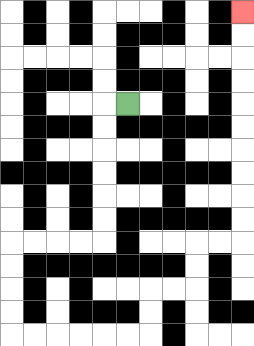{'start': '[5, 4]', 'end': '[10, 0]', 'path_directions': 'L,D,D,D,D,D,D,L,L,L,L,D,D,D,D,R,R,R,R,R,R,U,U,R,R,U,U,R,R,U,U,U,U,U,U,U,U,U,U', 'path_coordinates': '[[5, 4], [4, 4], [4, 5], [4, 6], [4, 7], [4, 8], [4, 9], [4, 10], [3, 10], [2, 10], [1, 10], [0, 10], [0, 11], [0, 12], [0, 13], [0, 14], [1, 14], [2, 14], [3, 14], [4, 14], [5, 14], [6, 14], [6, 13], [6, 12], [7, 12], [8, 12], [8, 11], [8, 10], [9, 10], [10, 10], [10, 9], [10, 8], [10, 7], [10, 6], [10, 5], [10, 4], [10, 3], [10, 2], [10, 1], [10, 0]]'}